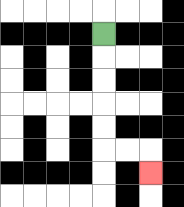{'start': '[4, 1]', 'end': '[6, 7]', 'path_directions': 'D,D,D,D,D,R,R,D', 'path_coordinates': '[[4, 1], [4, 2], [4, 3], [4, 4], [4, 5], [4, 6], [5, 6], [6, 6], [6, 7]]'}